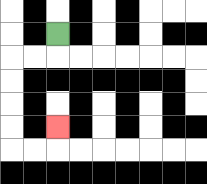{'start': '[2, 1]', 'end': '[2, 5]', 'path_directions': 'D,L,L,D,D,D,D,R,R,U', 'path_coordinates': '[[2, 1], [2, 2], [1, 2], [0, 2], [0, 3], [0, 4], [0, 5], [0, 6], [1, 6], [2, 6], [2, 5]]'}